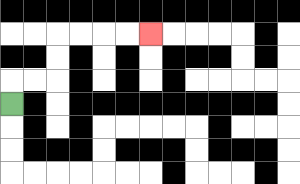{'start': '[0, 4]', 'end': '[6, 1]', 'path_directions': 'U,R,R,U,U,R,R,R,R', 'path_coordinates': '[[0, 4], [0, 3], [1, 3], [2, 3], [2, 2], [2, 1], [3, 1], [4, 1], [5, 1], [6, 1]]'}